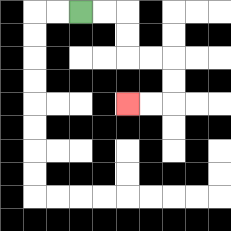{'start': '[3, 0]', 'end': '[5, 4]', 'path_directions': 'R,R,D,D,R,R,D,D,L,L', 'path_coordinates': '[[3, 0], [4, 0], [5, 0], [5, 1], [5, 2], [6, 2], [7, 2], [7, 3], [7, 4], [6, 4], [5, 4]]'}